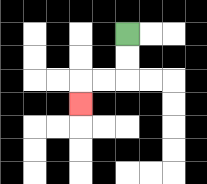{'start': '[5, 1]', 'end': '[3, 4]', 'path_directions': 'D,D,L,L,D', 'path_coordinates': '[[5, 1], [5, 2], [5, 3], [4, 3], [3, 3], [3, 4]]'}